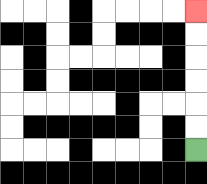{'start': '[8, 6]', 'end': '[8, 0]', 'path_directions': 'U,U,U,U,U,U', 'path_coordinates': '[[8, 6], [8, 5], [8, 4], [8, 3], [8, 2], [8, 1], [8, 0]]'}